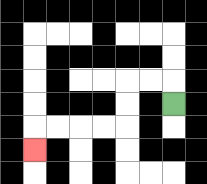{'start': '[7, 4]', 'end': '[1, 6]', 'path_directions': 'U,L,L,D,D,L,L,L,L,D', 'path_coordinates': '[[7, 4], [7, 3], [6, 3], [5, 3], [5, 4], [5, 5], [4, 5], [3, 5], [2, 5], [1, 5], [1, 6]]'}